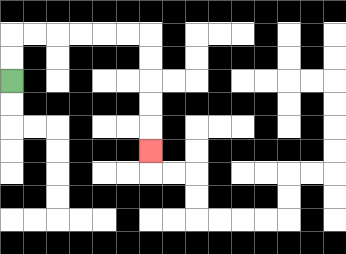{'start': '[0, 3]', 'end': '[6, 6]', 'path_directions': 'U,U,R,R,R,R,R,R,D,D,D,D,D', 'path_coordinates': '[[0, 3], [0, 2], [0, 1], [1, 1], [2, 1], [3, 1], [4, 1], [5, 1], [6, 1], [6, 2], [6, 3], [6, 4], [6, 5], [6, 6]]'}